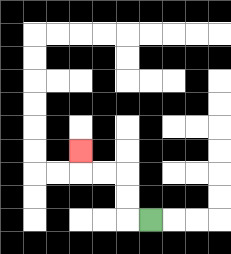{'start': '[6, 9]', 'end': '[3, 6]', 'path_directions': 'L,U,U,L,L,U', 'path_coordinates': '[[6, 9], [5, 9], [5, 8], [5, 7], [4, 7], [3, 7], [3, 6]]'}